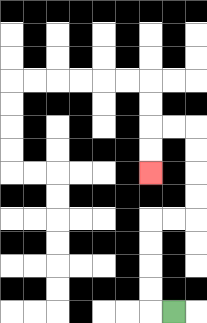{'start': '[7, 13]', 'end': '[6, 7]', 'path_directions': 'L,U,U,U,U,R,R,U,U,U,U,L,L,D,D', 'path_coordinates': '[[7, 13], [6, 13], [6, 12], [6, 11], [6, 10], [6, 9], [7, 9], [8, 9], [8, 8], [8, 7], [8, 6], [8, 5], [7, 5], [6, 5], [6, 6], [6, 7]]'}